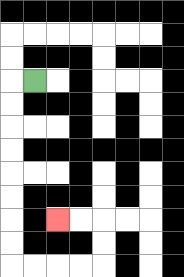{'start': '[1, 3]', 'end': '[2, 9]', 'path_directions': 'L,D,D,D,D,D,D,D,D,R,R,R,R,U,U,L,L', 'path_coordinates': '[[1, 3], [0, 3], [0, 4], [0, 5], [0, 6], [0, 7], [0, 8], [0, 9], [0, 10], [0, 11], [1, 11], [2, 11], [3, 11], [4, 11], [4, 10], [4, 9], [3, 9], [2, 9]]'}